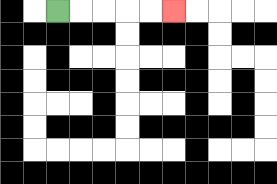{'start': '[2, 0]', 'end': '[7, 0]', 'path_directions': 'R,R,R,R,R', 'path_coordinates': '[[2, 0], [3, 0], [4, 0], [5, 0], [6, 0], [7, 0]]'}